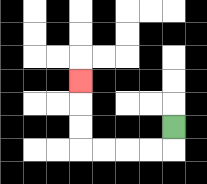{'start': '[7, 5]', 'end': '[3, 3]', 'path_directions': 'D,L,L,L,L,U,U,U', 'path_coordinates': '[[7, 5], [7, 6], [6, 6], [5, 6], [4, 6], [3, 6], [3, 5], [3, 4], [3, 3]]'}